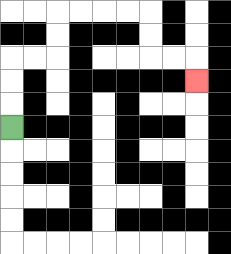{'start': '[0, 5]', 'end': '[8, 3]', 'path_directions': 'U,U,U,R,R,U,U,R,R,R,R,D,D,R,R,D', 'path_coordinates': '[[0, 5], [0, 4], [0, 3], [0, 2], [1, 2], [2, 2], [2, 1], [2, 0], [3, 0], [4, 0], [5, 0], [6, 0], [6, 1], [6, 2], [7, 2], [8, 2], [8, 3]]'}